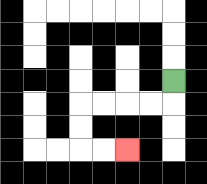{'start': '[7, 3]', 'end': '[5, 6]', 'path_directions': 'D,L,L,L,L,D,D,R,R', 'path_coordinates': '[[7, 3], [7, 4], [6, 4], [5, 4], [4, 4], [3, 4], [3, 5], [3, 6], [4, 6], [5, 6]]'}